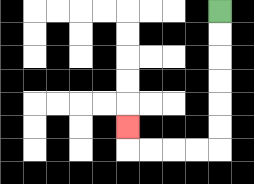{'start': '[9, 0]', 'end': '[5, 5]', 'path_directions': 'D,D,D,D,D,D,L,L,L,L,U', 'path_coordinates': '[[9, 0], [9, 1], [9, 2], [9, 3], [9, 4], [9, 5], [9, 6], [8, 6], [7, 6], [6, 6], [5, 6], [5, 5]]'}